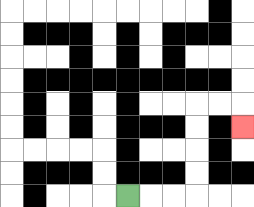{'start': '[5, 8]', 'end': '[10, 5]', 'path_directions': 'R,R,R,U,U,U,U,R,R,D', 'path_coordinates': '[[5, 8], [6, 8], [7, 8], [8, 8], [8, 7], [8, 6], [8, 5], [8, 4], [9, 4], [10, 4], [10, 5]]'}